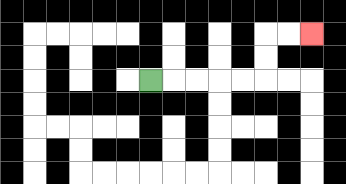{'start': '[6, 3]', 'end': '[13, 1]', 'path_directions': 'R,R,R,R,R,U,U,R,R', 'path_coordinates': '[[6, 3], [7, 3], [8, 3], [9, 3], [10, 3], [11, 3], [11, 2], [11, 1], [12, 1], [13, 1]]'}